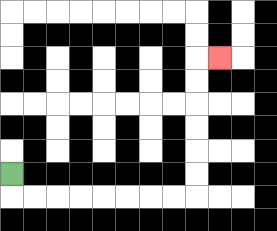{'start': '[0, 7]', 'end': '[9, 2]', 'path_directions': 'D,R,R,R,R,R,R,R,R,U,U,U,U,U,U,R', 'path_coordinates': '[[0, 7], [0, 8], [1, 8], [2, 8], [3, 8], [4, 8], [5, 8], [6, 8], [7, 8], [8, 8], [8, 7], [8, 6], [8, 5], [8, 4], [8, 3], [8, 2], [9, 2]]'}